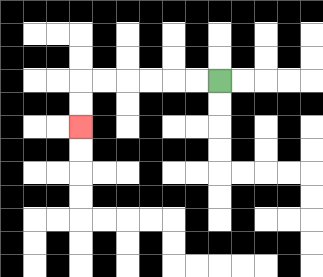{'start': '[9, 3]', 'end': '[3, 5]', 'path_directions': 'L,L,L,L,L,L,D,D', 'path_coordinates': '[[9, 3], [8, 3], [7, 3], [6, 3], [5, 3], [4, 3], [3, 3], [3, 4], [3, 5]]'}